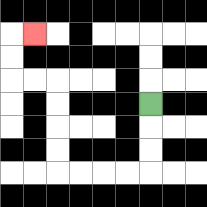{'start': '[6, 4]', 'end': '[1, 1]', 'path_directions': 'D,D,D,L,L,L,L,U,U,U,U,L,L,U,U,R', 'path_coordinates': '[[6, 4], [6, 5], [6, 6], [6, 7], [5, 7], [4, 7], [3, 7], [2, 7], [2, 6], [2, 5], [2, 4], [2, 3], [1, 3], [0, 3], [0, 2], [0, 1], [1, 1]]'}